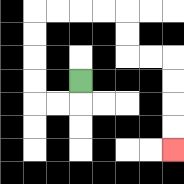{'start': '[3, 3]', 'end': '[7, 6]', 'path_directions': 'D,L,L,U,U,U,U,R,R,R,R,D,D,R,R,D,D,D,D', 'path_coordinates': '[[3, 3], [3, 4], [2, 4], [1, 4], [1, 3], [1, 2], [1, 1], [1, 0], [2, 0], [3, 0], [4, 0], [5, 0], [5, 1], [5, 2], [6, 2], [7, 2], [7, 3], [7, 4], [7, 5], [7, 6]]'}